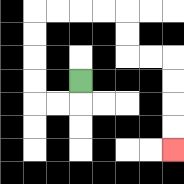{'start': '[3, 3]', 'end': '[7, 6]', 'path_directions': 'D,L,L,U,U,U,U,R,R,R,R,D,D,R,R,D,D,D,D', 'path_coordinates': '[[3, 3], [3, 4], [2, 4], [1, 4], [1, 3], [1, 2], [1, 1], [1, 0], [2, 0], [3, 0], [4, 0], [5, 0], [5, 1], [5, 2], [6, 2], [7, 2], [7, 3], [7, 4], [7, 5], [7, 6]]'}